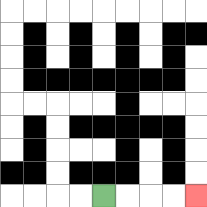{'start': '[4, 8]', 'end': '[8, 8]', 'path_directions': 'R,R,R,R', 'path_coordinates': '[[4, 8], [5, 8], [6, 8], [7, 8], [8, 8]]'}